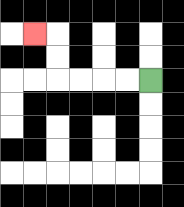{'start': '[6, 3]', 'end': '[1, 1]', 'path_directions': 'L,L,L,L,U,U,L', 'path_coordinates': '[[6, 3], [5, 3], [4, 3], [3, 3], [2, 3], [2, 2], [2, 1], [1, 1]]'}